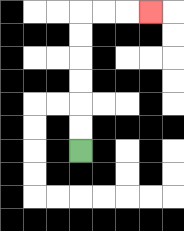{'start': '[3, 6]', 'end': '[6, 0]', 'path_directions': 'U,U,U,U,U,U,R,R,R', 'path_coordinates': '[[3, 6], [3, 5], [3, 4], [3, 3], [3, 2], [3, 1], [3, 0], [4, 0], [5, 0], [6, 0]]'}